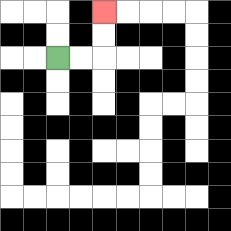{'start': '[2, 2]', 'end': '[4, 0]', 'path_directions': 'R,R,U,U', 'path_coordinates': '[[2, 2], [3, 2], [4, 2], [4, 1], [4, 0]]'}